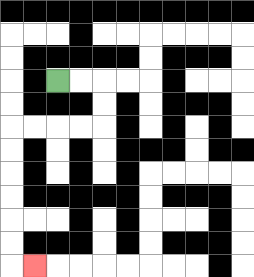{'start': '[2, 3]', 'end': '[1, 11]', 'path_directions': 'R,R,D,D,L,L,L,L,D,D,D,D,D,D,R', 'path_coordinates': '[[2, 3], [3, 3], [4, 3], [4, 4], [4, 5], [3, 5], [2, 5], [1, 5], [0, 5], [0, 6], [0, 7], [0, 8], [0, 9], [0, 10], [0, 11], [1, 11]]'}